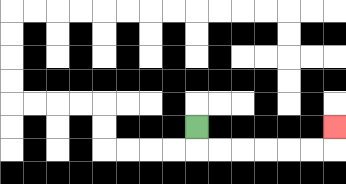{'start': '[8, 5]', 'end': '[14, 5]', 'path_directions': 'D,R,R,R,R,R,R,U', 'path_coordinates': '[[8, 5], [8, 6], [9, 6], [10, 6], [11, 6], [12, 6], [13, 6], [14, 6], [14, 5]]'}